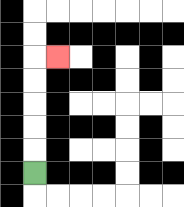{'start': '[1, 7]', 'end': '[2, 2]', 'path_directions': 'U,U,U,U,U,R', 'path_coordinates': '[[1, 7], [1, 6], [1, 5], [1, 4], [1, 3], [1, 2], [2, 2]]'}